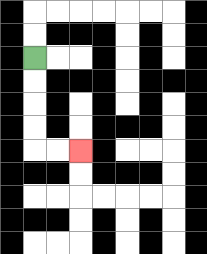{'start': '[1, 2]', 'end': '[3, 6]', 'path_directions': 'D,D,D,D,R,R', 'path_coordinates': '[[1, 2], [1, 3], [1, 4], [1, 5], [1, 6], [2, 6], [3, 6]]'}